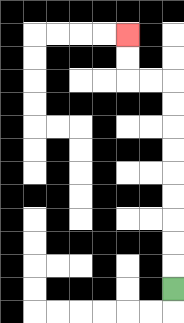{'start': '[7, 12]', 'end': '[5, 1]', 'path_directions': 'U,U,U,U,U,U,U,U,U,L,L,U,U', 'path_coordinates': '[[7, 12], [7, 11], [7, 10], [7, 9], [7, 8], [7, 7], [7, 6], [7, 5], [7, 4], [7, 3], [6, 3], [5, 3], [5, 2], [5, 1]]'}